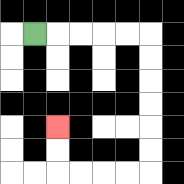{'start': '[1, 1]', 'end': '[2, 5]', 'path_directions': 'R,R,R,R,R,D,D,D,D,D,D,L,L,L,L,U,U', 'path_coordinates': '[[1, 1], [2, 1], [3, 1], [4, 1], [5, 1], [6, 1], [6, 2], [6, 3], [6, 4], [6, 5], [6, 6], [6, 7], [5, 7], [4, 7], [3, 7], [2, 7], [2, 6], [2, 5]]'}